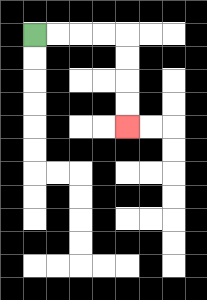{'start': '[1, 1]', 'end': '[5, 5]', 'path_directions': 'R,R,R,R,D,D,D,D', 'path_coordinates': '[[1, 1], [2, 1], [3, 1], [4, 1], [5, 1], [5, 2], [5, 3], [5, 4], [5, 5]]'}